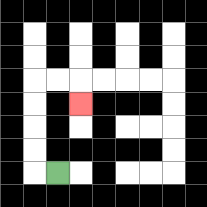{'start': '[2, 7]', 'end': '[3, 4]', 'path_directions': 'L,U,U,U,U,R,R,D', 'path_coordinates': '[[2, 7], [1, 7], [1, 6], [1, 5], [1, 4], [1, 3], [2, 3], [3, 3], [3, 4]]'}